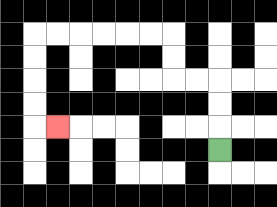{'start': '[9, 6]', 'end': '[2, 5]', 'path_directions': 'U,U,U,L,L,U,U,L,L,L,L,L,L,D,D,D,D,R', 'path_coordinates': '[[9, 6], [9, 5], [9, 4], [9, 3], [8, 3], [7, 3], [7, 2], [7, 1], [6, 1], [5, 1], [4, 1], [3, 1], [2, 1], [1, 1], [1, 2], [1, 3], [1, 4], [1, 5], [2, 5]]'}